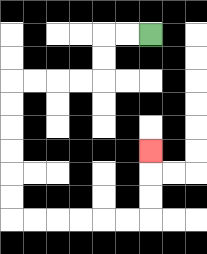{'start': '[6, 1]', 'end': '[6, 6]', 'path_directions': 'L,L,D,D,L,L,L,L,D,D,D,D,D,D,R,R,R,R,R,R,U,U,U', 'path_coordinates': '[[6, 1], [5, 1], [4, 1], [4, 2], [4, 3], [3, 3], [2, 3], [1, 3], [0, 3], [0, 4], [0, 5], [0, 6], [0, 7], [0, 8], [0, 9], [1, 9], [2, 9], [3, 9], [4, 9], [5, 9], [6, 9], [6, 8], [6, 7], [6, 6]]'}